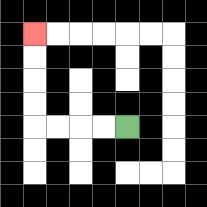{'start': '[5, 5]', 'end': '[1, 1]', 'path_directions': 'L,L,L,L,U,U,U,U', 'path_coordinates': '[[5, 5], [4, 5], [3, 5], [2, 5], [1, 5], [1, 4], [1, 3], [1, 2], [1, 1]]'}